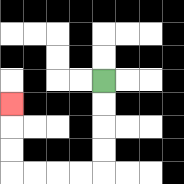{'start': '[4, 3]', 'end': '[0, 4]', 'path_directions': 'D,D,D,D,L,L,L,L,U,U,U', 'path_coordinates': '[[4, 3], [4, 4], [4, 5], [4, 6], [4, 7], [3, 7], [2, 7], [1, 7], [0, 7], [0, 6], [0, 5], [0, 4]]'}